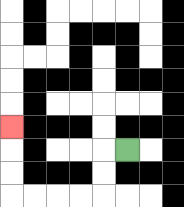{'start': '[5, 6]', 'end': '[0, 5]', 'path_directions': 'L,D,D,L,L,L,L,U,U,U', 'path_coordinates': '[[5, 6], [4, 6], [4, 7], [4, 8], [3, 8], [2, 8], [1, 8], [0, 8], [0, 7], [0, 6], [0, 5]]'}